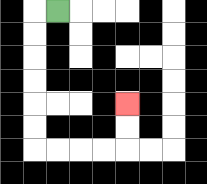{'start': '[2, 0]', 'end': '[5, 4]', 'path_directions': 'L,D,D,D,D,D,D,R,R,R,R,U,U', 'path_coordinates': '[[2, 0], [1, 0], [1, 1], [1, 2], [1, 3], [1, 4], [1, 5], [1, 6], [2, 6], [3, 6], [4, 6], [5, 6], [5, 5], [5, 4]]'}